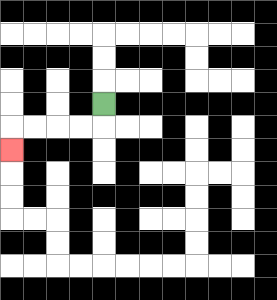{'start': '[4, 4]', 'end': '[0, 6]', 'path_directions': 'D,L,L,L,L,D', 'path_coordinates': '[[4, 4], [4, 5], [3, 5], [2, 5], [1, 5], [0, 5], [0, 6]]'}